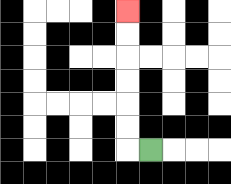{'start': '[6, 6]', 'end': '[5, 0]', 'path_directions': 'L,U,U,U,U,U,U', 'path_coordinates': '[[6, 6], [5, 6], [5, 5], [5, 4], [5, 3], [5, 2], [5, 1], [5, 0]]'}